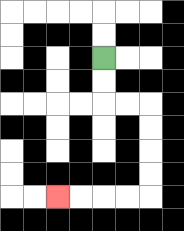{'start': '[4, 2]', 'end': '[2, 8]', 'path_directions': 'D,D,R,R,D,D,D,D,L,L,L,L', 'path_coordinates': '[[4, 2], [4, 3], [4, 4], [5, 4], [6, 4], [6, 5], [6, 6], [6, 7], [6, 8], [5, 8], [4, 8], [3, 8], [2, 8]]'}